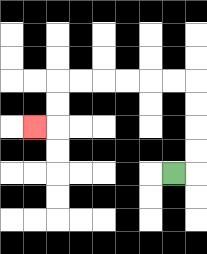{'start': '[7, 7]', 'end': '[1, 5]', 'path_directions': 'R,U,U,U,U,L,L,L,L,L,L,D,D,L', 'path_coordinates': '[[7, 7], [8, 7], [8, 6], [8, 5], [8, 4], [8, 3], [7, 3], [6, 3], [5, 3], [4, 3], [3, 3], [2, 3], [2, 4], [2, 5], [1, 5]]'}